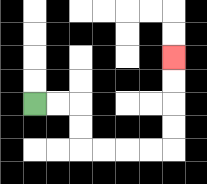{'start': '[1, 4]', 'end': '[7, 2]', 'path_directions': 'R,R,D,D,R,R,R,R,U,U,U,U', 'path_coordinates': '[[1, 4], [2, 4], [3, 4], [3, 5], [3, 6], [4, 6], [5, 6], [6, 6], [7, 6], [7, 5], [7, 4], [7, 3], [7, 2]]'}